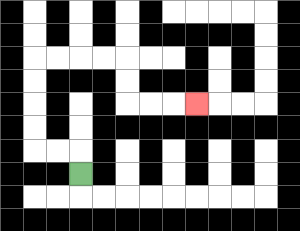{'start': '[3, 7]', 'end': '[8, 4]', 'path_directions': 'U,L,L,U,U,U,U,R,R,R,R,D,D,R,R,R', 'path_coordinates': '[[3, 7], [3, 6], [2, 6], [1, 6], [1, 5], [1, 4], [1, 3], [1, 2], [2, 2], [3, 2], [4, 2], [5, 2], [5, 3], [5, 4], [6, 4], [7, 4], [8, 4]]'}